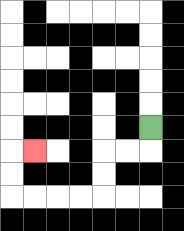{'start': '[6, 5]', 'end': '[1, 6]', 'path_directions': 'D,L,L,D,D,L,L,L,L,U,U,R', 'path_coordinates': '[[6, 5], [6, 6], [5, 6], [4, 6], [4, 7], [4, 8], [3, 8], [2, 8], [1, 8], [0, 8], [0, 7], [0, 6], [1, 6]]'}